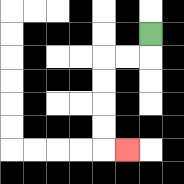{'start': '[6, 1]', 'end': '[5, 6]', 'path_directions': 'D,L,L,D,D,D,D,R', 'path_coordinates': '[[6, 1], [6, 2], [5, 2], [4, 2], [4, 3], [4, 4], [4, 5], [4, 6], [5, 6]]'}